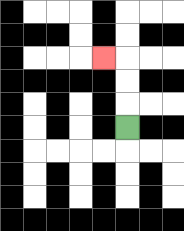{'start': '[5, 5]', 'end': '[4, 2]', 'path_directions': 'U,U,U,L', 'path_coordinates': '[[5, 5], [5, 4], [5, 3], [5, 2], [4, 2]]'}